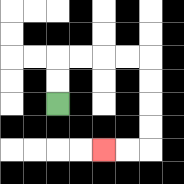{'start': '[2, 4]', 'end': '[4, 6]', 'path_directions': 'U,U,R,R,R,R,D,D,D,D,L,L', 'path_coordinates': '[[2, 4], [2, 3], [2, 2], [3, 2], [4, 2], [5, 2], [6, 2], [6, 3], [6, 4], [6, 5], [6, 6], [5, 6], [4, 6]]'}